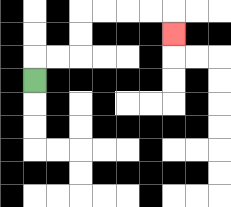{'start': '[1, 3]', 'end': '[7, 1]', 'path_directions': 'U,R,R,U,U,R,R,R,R,D', 'path_coordinates': '[[1, 3], [1, 2], [2, 2], [3, 2], [3, 1], [3, 0], [4, 0], [5, 0], [6, 0], [7, 0], [7, 1]]'}